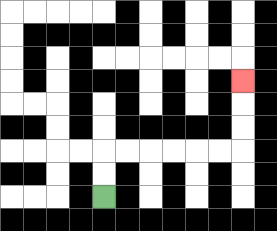{'start': '[4, 8]', 'end': '[10, 3]', 'path_directions': 'U,U,R,R,R,R,R,R,U,U,U', 'path_coordinates': '[[4, 8], [4, 7], [4, 6], [5, 6], [6, 6], [7, 6], [8, 6], [9, 6], [10, 6], [10, 5], [10, 4], [10, 3]]'}